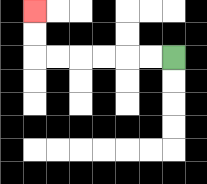{'start': '[7, 2]', 'end': '[1, 0]', 'path_directions': 'L,L,L,L,L,L,U,U', 'path_coordinates': '[[7, 2], [6, 2], [5, 2], [4, 2], [3, 2], [2, 2], [1, 2], [1, 1], [1, 0]]'}